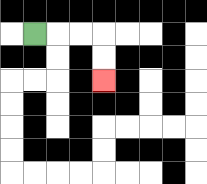{'start': '[1, 1]', 'end': '[4, 3]', 'path_directions': 'R,R,R,D,D', 'path_coordinates': '[[1, 1], [2, 1], [3, 1], [4, 1], [4, 2], [4, 3]]'}